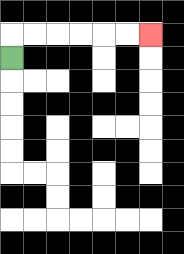{'start': '[0, 2]', 'end': '[6, 1]', 'path_directions': 'U,R,R,R,R,R,R', 'path_coordinates': '[[0, 2], [0, 1], [1, 1], [2, 1], [3, 1], [4, 1], [5, 1], [6, 1]]'}